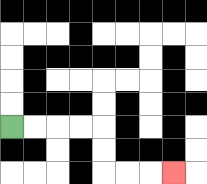{'start': '[0, 5]', 'end': '[7, 7]', 'path_directions': 'R,R,R,R,D,D,R,R,R', 'path_coordinates': '[[0, 5], [1, 5], [2, 5], [3, 5], [4, 5], [4, 6], [4, 7], [5, 7], [6, 7], [7, 7]]'}